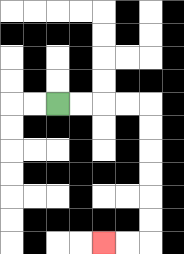{'start': '[2, 4]', 'end': '[4, 10]', 'path_directions': 'R,R,R,R,D,D,D,D,D,D,L,L', 'path_coordinates': '[[2, 4], [3, 4], [4, 4], [5, 4], [6, 4], [6, 5], [6, 6], [6, 7], [6, 8], [6, 9], [6, 10], [5, 10], [4, 10]]'}